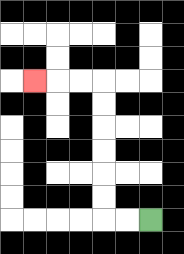{'start': '[6, 9]', 'end': '[1, 3]', 'path_directions': 'L,L,U,U,U,U,U,U,L,L,L', 'path_coordinates': '[[6, 9], [5, 9], [4, 9], [4, 8], [4, 7], [4, 6], [4, 5], [4, 4], [4, 3], [3, 3], [2, 3], [1, 3]]'}